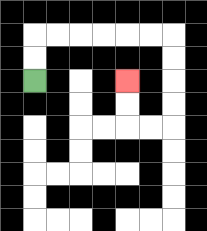{'start': '[1, 3]', 'end': '[5, 3]', 'path_directions': 'U,U,R,R,R,R,R,R,D,D,D,D,L,L,U,U', 'path_coordinates': '[[1, 3], [1, 2], [1, 1], [2, 1], [3, 1], [4, 1], [5, 1], [6, 1], [7, 1], [7, 2], [7, 3], [7, 4], [7, 5], [6, 5], [5, 5], [5, 4], [5, 3]]'}